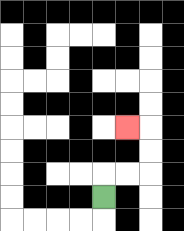{'start': '[4, 8]', 'end': '[5, 5]', 'path_directions': 'U,R,R,U,U,L', 'path_coordinates': '[[4, 8], [4, 7], [5, 7], [6, 7], [6, 6], [6, 5], [5, 5]]'}